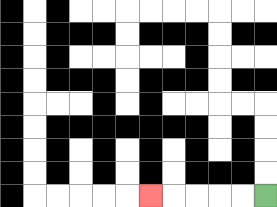{'start': '[11, 8]', 'end': '[6, 8]', 'path_directions': 'L,L,L,L,L', 'path_coordinates': '[[11, 8], [10, 8], [9, 8], [8, 8], [7, 8], [6, 8]]'}